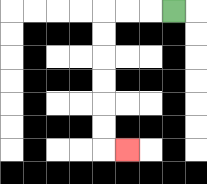{'start': '[7, 0]', 'end': '[5, 6]', 'path_directions': 'L,L,L,D,D,D,D,D,D,R', 'path_coordinates': '[[7, 0], [6, 0], [5, 0], [4, 0], [4, 1], [4, 2], [4, 3], [4, 4], [4, 5], [4, 6], [5, 6]]'}